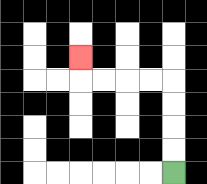{'start': '[7, 7]', 'end': '[3, 2]', 'path_directions': 'U,U,U,U,L,L,L,L,U', 'path_coordinates': '[[7, 7], [7, 6], [7, 5], [7, 4], [7, 3], [6, 3], [5, 3], [4, 3], [3, 3], [3, 2]]'}